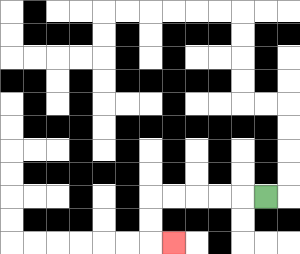{'start': '[11, 8]', 'end': '[7, 10]', 'path_directions': 'L,L,L,L,L,D,D,R', 'path_coordinates': '[[11, 8], [10, 8], [9, 8], [8, 8], [7, 8], [6, 8], [6, 9], [6, 10], [7, 10]]'}